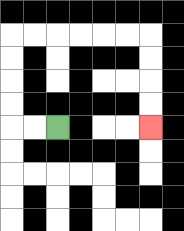{'start': '[2, 5]', 'end': '[6, 5]', 'path_directions': 'L,L,U,U,U,U,R,R,R,R,R,R,D,D,D,D', 'path_coordinates': '[[2, 5], [1, 5], [0, 5], [0, 4], [0, 3], [0, 2], [0, 1], [1, 1], [2, 1], [3, 1], [4, 1], [5, 1], [6, 1], [6, 2], [6, 3], [6, 4], [6, 5]]'}